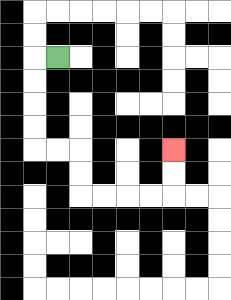{'start': '[2, 2]', 'end': '[7, 6]', 'path_directions': 'L,D,D,D,D,R,R,D,D,R,R,R,R,U,U', 'path_coordinates': '[[2, 2], [1, 2], [1, 3], [1, 4], [1, 5], [1, 6], [2, 6], [3, 6], [3, 7], [3, 8], [4, 8], [5, 8], [6, 8], [7, 8], [7, 7], [7, 6]]'}